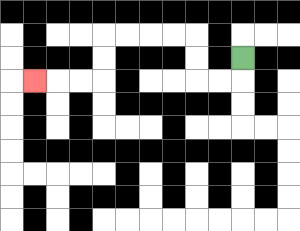{'start': '[10, 2]', 'end': '[1, 3]', 'path_directions': 'D,L,L,U,U,L,L,L,L,D,D,L,L,L', 'path_coordinates': '[[10, 2], [10, 3], [9, 3], [8, 3], [8, 2], [8, 1], [7, 1], [6, 1], [5, 1], [4, 1], [4, 2], [4, 3], [3, 3], [2, 3], [1, 3]]'}